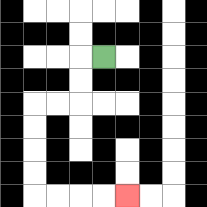{'start': '[4, 2]', 'end': '[5, 8]', 'path_directions': 'L,D,D,L,L,D,D,D,D,R,R,R,R', 'path_coordinates': '[[4, 2], [3, 2], [3, 3], [3, 4], [2, 4], [1, 4], [1, 5], [1, 6], [1, 7], [1, 8], [2, 8], [3, 8], [4, 8], [5, 8]]'}